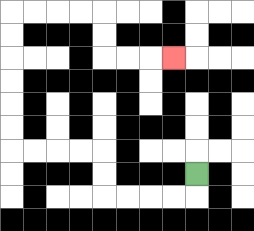{'start': '[8, 7]', 'end': '[7, 2]', 'path_directions': 'D,L,L,L,L,U,U,L,L,L,L,U,U,U,U,U,U,R,R,R,R,D,D,R,R,R', 'path_coordinates': '[[8, 7], [8, 8], [7, 8], [6, 8], [5, 8], [4, 8], [4, 7], [4, 6], [3, 6], [2, 6], [1, 6], [0, 6], [0, 5], [0, 4], [0, 3], [0, 2], [0, 1], [0, 0], [1, 0], [2, 0], [3, 0], [4, 0], [4, 1], [4, 2], [5, 2], [6, 2], [7, 2]]'}